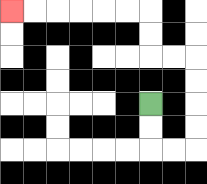{'start': '[6, 4]', 'end': '[0, 0]', 'path_directions': 'D,D,R,R,U,U,U,U,L,L,U,U,L,L,L,L,L,L', 'path_coordinates': '[[6, 4], [6, 5], [6, 6], [7, 6], [8, 6], [8, 5], [8, 4], [8, 3], [8, 2], [7, 2], [6, 2], [6, 1], [6, 0], [5, 0], [4, 0], [3, 0], [2, 0], [1, 0], [0, 0]]'}